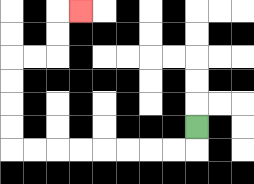{'start': '[8, 5]', 'end': '[3, 0]', 'path_directions': 'D,L,L,L,L,L,L,L,L,U,U,U,U,R,R,U,U,R', 'path_coordinates': '[[8, 5], [8, 6], [7, 6], [6, 6], [5, 6], [4, 6], [3, 6], [2, 6], [1, 6], [0, 6], [0, 5], [0, 4], [0, 3], [0, 2], [1, 2], [2, 2], [2, 1], [2, 0], [3, 0]]'}